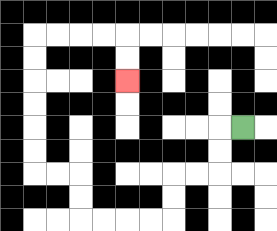{'start': '[10, 5]', 'end': '[5, 3]', 'path_directions': 'L,D,D,L,L,D,D,L,L,L,L,U,U,L,L,U,U,U,U,U,U,R,R,R,R,D,D', 'path_coordinates': '[[10, 5], [9, 5], [9, 6], [9, 7], [8, 7], [7, 7], [7, 8], [7, 9], [6, 9], [5, 9], [4, 9], [3, 9], [3, 8], [3, 7], [2, 7], [1, 7], [1, 6], [1, 5], [1, 4], [1, 3], [1, 2], [1, 1], [2, 1], [3, 1], [4, 1], [5, 1], [5, 2], [5, 3]]'}